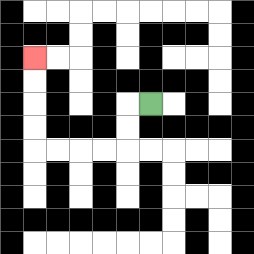{'start': '[6, 4]', 'end': '[1, 2]', 'path_directions': 'L,D,D,L,L,L,L,U,U,U,U', 'path_coordinates': '[[6, 4], [5, 4], [5, 5], [5, 6], [4, 6], [3, 6], [2, 6], [1, 6], [1, 5], [1, 4], [1, 3], [1, 2]]'}